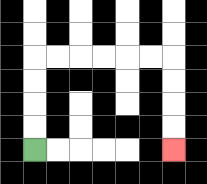{'start': '[1, 6]', 'end': '[7, 6]', 'path_directions': 'U,U,U,U,R,R,R,R,R,R,D,D,D,D', 'path_coordinates': '[[1, 6], [1, 5], [1, 4], [1, 3], [1, 2], [2, 2], [3, 2], [4, 2], [5, 2], [6, 2], [7, 2], [7, 3], [7, 4], [7, 5], [7, 6]]'}